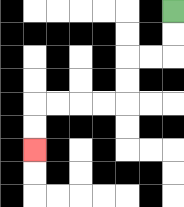{'start': '[7, 0]', 'end': '[1, 6]', 'path_directions': 'D,D,L,L,D,D,L,L,L,L,D,D', 'path_coordinates': '[[7, 0], [7, 1], [7, 2], [6, 2], [5, 2], [5, 3], [5, 4], [4, 4], [3, 4], [2, 4], [1, 4], [1, 5], [1, 6]]'}